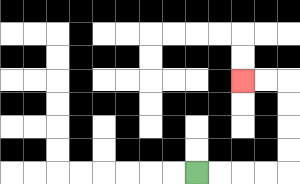{'start': '[8, 7]', 'end': '[10, 3]', 'path_directions': 'R,R,R,R,U,U,U,U,L,L', 'path_coordinates': '[[8, 7], [9, 7], [10, 7], [11, 7], [12, 7], [12, 6], [12, 5], [12, 4], [12, 3], [11, 3], [10, 3]]'}